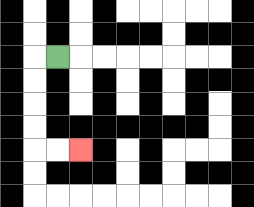{'start': '[2, 2]', 'end': '[3, 6]', 'path_directions': 'L,D,D,D,D,R,R', 'path_coordinates': '[[2, 2], [1, 2], [1, 3], [1, 4], [1, 5], [1, 6], [2, 6], [3, 6]]'}